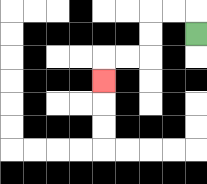{'start': '[8, 1]', 'end': '[4, 3]', 'path_directions': 'U,L,L,D,D,L,L,D', 'path_coordinates': '[[8, 1], [8, 0], [7, 0], [6, 0], [6, 1], [6, 2], [5, 2], [4, 2], [4, 3]]'}